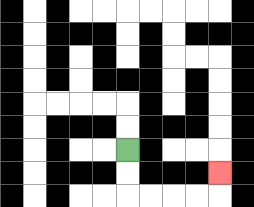{'start': '[5, 6]', 'end': '[9, 7]', 'path_directions': 'D,D,R,R,R,R,U', 'path_coordinates': '[[5, 6], [5, 7], [5, 8], [6, 8], [7, 8], [8, 8], [9, 8], [9, 7]]'}